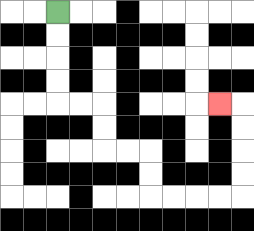{'start': '[2, 0]', 'end': '[9, 4]', 'path_directions': 'D,D,D,D,R,R,D,D,R,R,D,D,R,R,R,R,U,U,U,U,L', 'path_coordinates': '[[2, 0], [2, 1], [2, 2], [2, 3], [2, 4], [3, 4], [4, 4], [4, 5], [4, 6], [5, 6], [6, 6], [6, 7], [6, 8], [7, 8], [8, 8], [9, 8], [10, 8], [10, 7], [10, 6], [10, 5], [10, 4], [9, 4]]'}